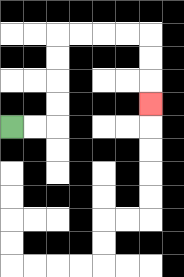{'start': '[0, 5]', 'end': '[6, 4]', 'path_directions': 'R,R,U,U,U,U,R,R,R,R,D,D,D', 'path_coordinates': '[[0, 5], [1, 5], [2, 5], [2, 4], [2, 3], [2, 2], [2, 1], [3, 1], [4, 1], [5, 1], [6, 1], [6, 2], [6, 3], [6, 4]]'}